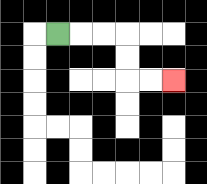{'start': '[2, 1]', 'end': '[7, 3]', 'path_directions': 'R,R,R,D,D,R,R', 'path_coordinates': '[[2, 1], [3, 1], [4, 1], [5, 1], [5, 2], [5, 3], [6, 3], [7, 3]]'}